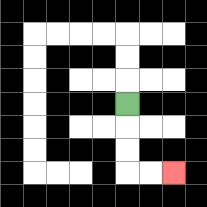{'start': '[5, 4]', 'end': '[7, 7]', 'path_directions': 'D,D,D,R,R', 'path_coordinates': '[[5, 4], [5, 5], [5, 6], [5, 7], [6, 7], [7, 7]]'}